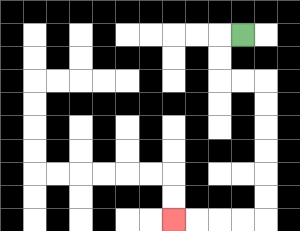{'start': '[10, 1]', 'end': '[7, 9]', 'path_directions': 'L,D,D,R,R,D,D,D,D,D,D,L,L,L,L', 'path_coordinates': '[[10, 1], [9, 1], [9, 2], [9, 3], [10, 3], [11, 3], [11, 4], [11, 5], [11, 6], [11, 7], [11, 8], [11, 9], [10, 9], [9, 9], [8, 9], [7, 9]]'}